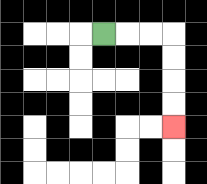{'start': '[4, 1]', 'end': '[7, 5]', 'path_directions': 'R,R,R,D,D,D,D', 'path_coordinates': '[[4, 1], [5, 1], [6, 1], [7, 1], [7, 2], [7, 3], [7, 4], [7, 5]]'}